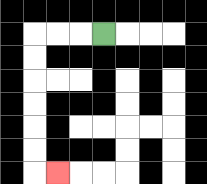{'start': '[4, 1]', 'end': '[2, 7]', 'path_directions': 'L,L,L,D,D,D,D,D,D,R', 'path_coordinates': '[[4, 1], [3, 1], [2, 1], [1, 1], [1, 2], [1, 3], [1, 4], [1, 5], [1, 6], [1, 7], [2, 7]]'}